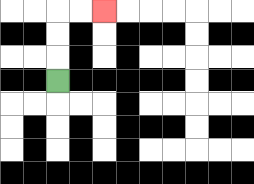{'start': '[2, 3]', 'end': '[4, 0]', 'path_directions': 'U,U,U,R,R', 'path_coordinates': '[[2, 3], [2, 2], [2, 1], [2, 0], [3, 0], [4, 0]]'}